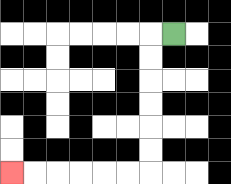{'start': '[7, 1]', 'end': '[0, 7]', 'path_directions': 'L,D,D,D,D,D,D,L,L,L,L,L,L', 'path_coordinates': '[[7, 1], [6, 1], [6, 2], [6, 3], [6, 4], [6, 5], [6, 6], [6, 7], [5, 7], [4, 7], [3, 7], [2, 7], [1, 7], [0, 7]]'}